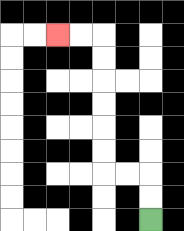{'start': '[6, 9]', 'end': '[2, 1]', 'path_directions': 'U,U,L,L,U,U,U,U,U,U,L,L', 'path_coordinates': '[[6, 9], [6, 8], [6, 7], [5, 7], [4, 7], [4, 6], [4, 5], [4, 4], [4, 3], [4, 2], [4, 1], [3, 1], [2, 1]]'}